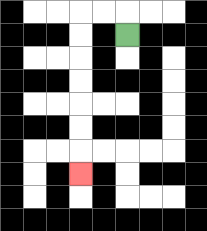{'start': '[5, 1]', 'end': '[3, 7]', 'path_directions': 'U,L,L,D,D,D,D,D,D,D', 'path_coordinates': '[[5, 1], [5, 0], [4, 0], [3, 0], [3, 1], [3, 2], [3, 3], [3, 4], [3, 5], [3, 6], [3, 7]]'}